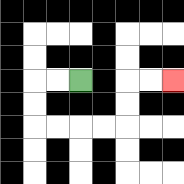{'start': '[3, 3]', 'end': '[7, 3]', 'path_directions': 'L,L,D,D,R,R,R,R,U,U,R,R', 'path_coordinates': '[[3, 3], [2, 3], [1, 3], [1, 4], [1, 5], [2, 5], [3, 5], [4, 5], [5, 5], [5, 4], [5, 3], [6, 3], [7, 3]]'}